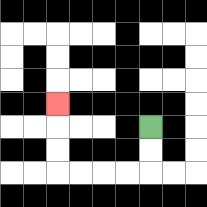{'start': '[6, 5]', 'end': '[2, 4]', 'path_directions': 'D,D,L,L,L,L,U,U,U', 'path_coordinates': '[[6, 5], [6, 6], [6, 7], [5, 7], [4, 7], [3, 7], [2, 7], [2, 6], [2, 5], [2, 4]]'}